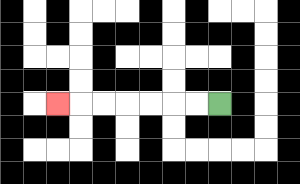{'start': '[9, 4]', 'end': '[2, 4]', 'path_directions': 'L,L,L,L,L,L,L', 'path_coordinates': '[[9, 4], [8, 4], [7, 4], [6, 4], [5, 4], [4, 4], [3, 4], [2, 4]]'}